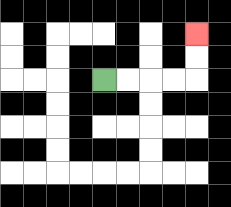{'start': '[4, 3]', 'end': '[8, 1]', 'path_directions': 'R,R,R,R,U,U', 'path_coordinates': '[[4, 3], [5, 3], [6, 3], [7, 3], [8, 3], [8, 2], [8, 1]]'}